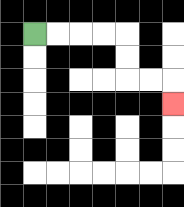{'start': '[1, 1]', 'end': '[7, 4]', 'path_directions': 'R,R,R,R,D,D,R,R,D', 'path_coordinates': '[[1, 1], [2, 1], [3, 1], [4, 1], [5, 1], [5, 2], [5, 3], [6, 3], [7, 3], [7, 4]]'}